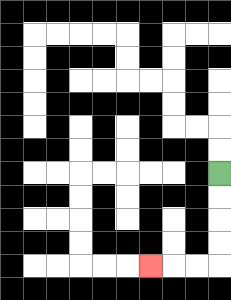{'start': '[9, 7]', 'end': '[6, 11]', 'path_directions': 'D,D,D,D,L,L,L', 'path_coordinates': '[[9, 7], [9, 8], [9, 9], [9, 10], [9, 11], [8, 11], [7, 11], [6, 11]]'}